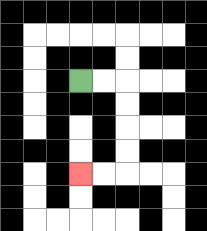{'start': '[3, 3]', 'end': '[3, 7]', 'path_directions': 'R,R,D,D,D,D,L,L', 'path_coordinates': '[[3, 3], [4, 3], [5, 3], [5, 4], [5, 5], [5, 6], [5, 7], [4, 7], [3, 7]]'}